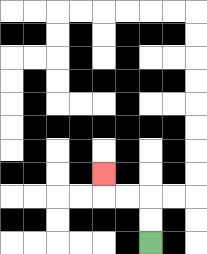{'start': '[6, 10]', 'end': '[4, 7]', 'path_directions': 'U,U,L,L,U', 'path_coordinates': '[[6, 10], [6, 9], [6, 8], [5, 8], [4, 8], [4, 7]]'}